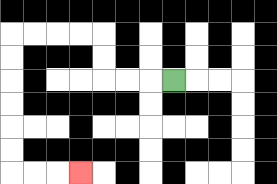{'start': '[7, 3]', 'end': '[3, 7]', 'path_directions': 'L,L,L,U,U,L,L,L,L,D,D,D,D,D,D,R,R,R', 'path_coordinates': '[[7, 3], [6, 3], [5, 3], [4, 3], [4, 2], [4, 1], [3, 1], [2, 1], [1, 1], [0, 1], [0, 2], [0, 3], [0, 4], [0, 5], [0, 6], [0, 7], [1, 7], [2, 7], [3, 7]]'}